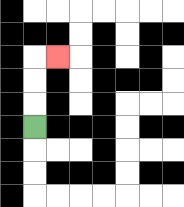{'start': '[1, 5]', 'end': '[2, 2]', 'path_directions': 'U,U,U,R', 'path_coordinates': '[[1, 5], [1, 4], [1, 3], [1, 2], [2, 2]]'}